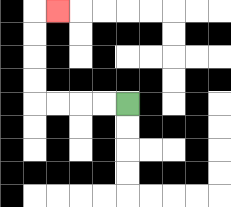{'start': '[5, 4]', 'end': '[2, 0]', 'path_directions': 'L,L,L,L,U,U,U,U,R', 'path_coordinates': '[[5, 4], [4, 4], [3, 4], [2, 4], [1, 4], [1, 3], [1, 2], [1, 1], [1, 0], [2, 0]]'}